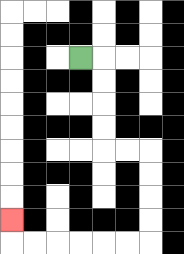{'start': '[3, 2]', 'end': '[0, 9]', 'path_directions': 'R,D,D,D,D,R,R,D,D,D,D,L,L,L,L,L,L,U', 'path_coordinates': '[[3, 2], [4, 2], [4, 3], [4, 4], [4, 5], [4, 6], [5, 6], [6, 6], [6, 7], [6, 8], [6, 9], [6, 10], [5, 10], [4, 10], [3, 10], [2, 10], [1, 10], [0, 10], [0, 9]]'}